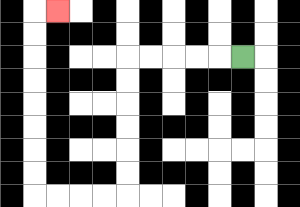{'start': '[10, 2]', 'end': '[2, 0]', 'path_directions': 'L,L,L,L,L,D,D,D,D,D,D,L,L,L,L,U,U,U,U,U,U,U,U,R', 'path_coordinates': '[[10, 2], [9, 2], [8, 2], [7, 2], [6, 2], [5, 2], [5, 3], [5, 4], [5, 5], [5, 6], [5, 7], [5, 8], [4, 8], [3, 8], [2, 8], [1, 8], [1, 7], [1, 6], [1, 5], [1, 4], [1, 3], [1, 2], [1, 1], [1, 0], [2, 0]]'}